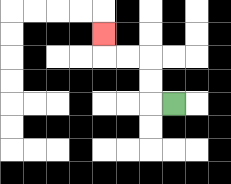{'start': '[7, 4]', 'end': '[4, 1]', 'path_directions': 'L,U,U,L,L,U', 'path_coordinates': '[[7, 4], [6, 4], [6, 3], [6, 2], [5, 2], [4, 2], [4, 1]]'}